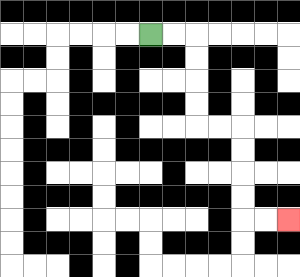{'start': '[6, 1]', 'end': '[12, 9]', 'path_directions': 'R,R,D,D,D,D,R,R,D,D,D,D,R,R', 'path_coordinates': '[[6, 1], [7, 1], [8, 1], [8, 2], [8, 3], [8, 4], [8, 5], [9, 5], [10, 5], [10, 6], [10, 7], [10, 8], [10, 9], [11, 9], [12, 9]]'}